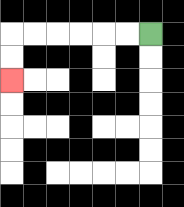{'start': '[6, 1]', 'end': '[0, 3]', 'path_directions': 'L,L,L,L,L,L,D,D', 'path_coordinates': '[[6, 1], [5, 1], [4, 1], [3, 1], [2, 1], [1, 1], [0, 1], [0, 2], [0, 3]]'}